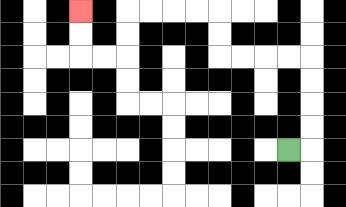{'start': '[12, 6]', 'end': '[3, 0]', 'path_directions': 'R,U,U,U,U,L,L,L,L,U,U,L,L,L,L,D,D,L,L,U,U', 'path_coordinates': '[[12, 6], [13, 6], [13, 5], [13, 4], [13, 3], [13, 2], [12, 2], [11, 2], [10, 2], [9, 2], [9, 1], [9, 0], [8, 0], [7, 0], [6, 0], [5, 0], [5, 1], [5, 2], [4, 2], [3, 2], [3, 1], [3, 0]]'}